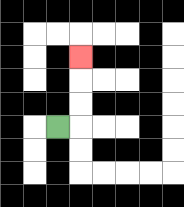{'start': '[2, 5]', 'end': '[3, 2]', 'path_directions': 'R,U,U,U', 'path_coordinates': '[[2, 5], [3, 5], [3, 4], [3, 3], [3, 2]]'}